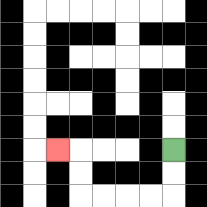{'start': '[7, 6]', 'end': '[2, 6]', 'path_directions': 'D,D,L,L,L,L,U,U,L', 'path_coordinates': '[[7, 6], [7, 7], [7, 8], [6, 8], [5, 8], [4, 8], [3, 8], [3, 7], [3, 6], [2, 6]]'}